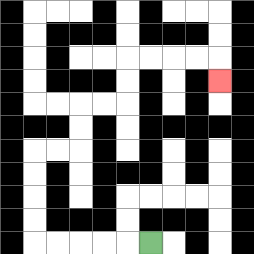{'start': '[6, 10]', 'end': '[9, 3]', 'path_directions': 'L,L,L,L,L,U,U,U,U,R,R,U,U,R,R,U,U,R,R,R,R,D', 'path_coordinates': '[[6, 10], [5, 10], [4, 10], [3, 10], [2, 10], [1, 10], [1, 9], [1, 8], [1, 7], [1, 6], [2, 6], [3, 6], [3, 5], [3, 4], [4, 4], [5, 4], [5, 3], [5, 2], [6, 2], [7, 2], [8, 2], [9, 2], [9, 3]]'}